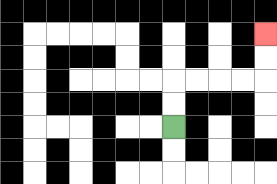{'start': '[7, 5]', 'end': '[11, 1]', 'path_directions': 'U,U,R,R,R,R,U,U', 'path_coordinates': '[[7, 5], [7, 4], [7, 3], [8, 3], [9, 3], [10, 3], [11, 3], [11, 2], [11, 1]]'}